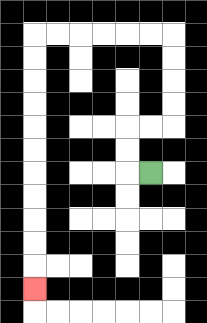{'start': '[6, 7]', 'end': '[1, 12]', 'path_directions': 'L,U,U,R,R,U,U,U,U,L,L,L,L,L,L,D,D,D,D,D,D,D,D,D,D,D', 'path_coordinates': '[[6, 7], [5, 7], [5, 6], [5, 5], [6, 5], [7, 5], [7, 4], [7, 3], [7, 2], [7, 1], [6, 1], [5, 1], [4, 1], [3, 1], [2, 1], [1, 1], [1, 2], [1, 3], [1, 4], [1, 5], [1, 6], [1, 7], [1, 8], [1, 9], [1, 10], [1, 11], [1, 12]]'}